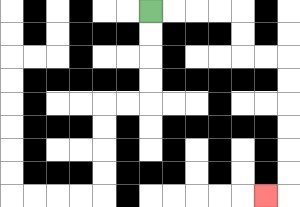{'start': '[6, 0]', 'end': '[11, 8]', 'path_directions': 'R,R,R,R,D,D,R,R,D,D,D,D,D,D,L', 'path_coordinates': '[[6, 0], [7, 0], [8, 0], [9, 0], [10, 0], [10, 1], [10, 2], [11, 2], [12, 2], [12, 3], [12, 4], [12, 5], [12, 6], [12, 7], [12, 8], [11, 8]]'}